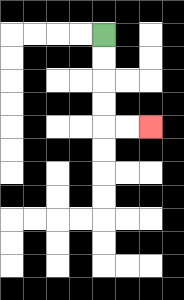{'start': '[4, 1]', 'end': '[6, 5]', 'path_directions': 'D,D,D,D,R,R', 'path_coordinates': '[[4, 1], [4, 2], [4, 3], [4, 4], [4, 5], [5, 5], [6, 5]]'}